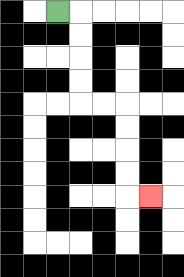{'start': '[2, 0]', 'end': '[6, 8]', 'path_directions': 'R,D,D,D,D,R,R,D,D,D,D,R', 'path_coordinates': '[[2, 0], [3, 0], [3, 1], [3, 2], [3, 3], [3, 4], [4, 4], [5, 4], [5, 5], [5, 6], [5, 7], [5, 8], [6, 8]]'}